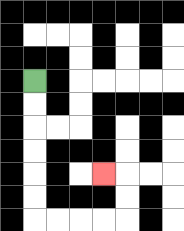{'start': '[1, 3]', 'end': '[4, 7]', 'path_directions': 'D,D,D,D,D,D,R,R,R,R,U,U,L', 'path_coordinates': '[[1, 3], [1, 4], [1, 5], [1, 6], [1, 7], [1, 8], [1, 9], [2, 9], [3, 9], [4, 9], [5, 9], [5, 8], [5, 7], [4, 7]]'}